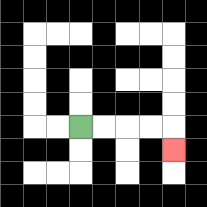{'start': '[3, 5]', 'end': '[7, 6]', 'path_directions': 'R,R,R,R,D', 'path_coordinates': '[[3, 5], [4, 5], [5, 5], [6, 5], [7, 5], [7, 6]]'}